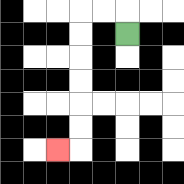{'start': '[5, 1]', 'end': '[2, 6]', 'path_directions': 'U,L,L,D,D,D,D,D,D,L', 'path_coordinates': '[[5, 1], [5, 0], [4, 0], [3, 0], [3, 1], [3, 2], [3, 3], [3, 4], [3, 5], [3, 6], [2, 6]]'}